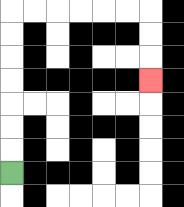{'start': '[0, 7]', 'end': '[6, 3]', 'path_directions': 'U,U,U,U,U,U,U,R,R,R,R,R,R,D,D,D', 'path_coordinates': '[[0, 7], [0, 6], [0, 5], [0, 4], [0, 3], [0, 2], [0, 1], [0, 0], [1, 0], [2, 0], [3, 0], [4, 0], [5, 0], [6, 0], [6, 1], [6, 2], [6, 3]]'}